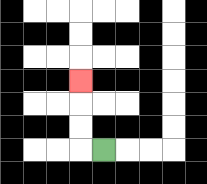{'start': '[4, 6]', 'end': '[3, 3]', 'path_directions': 'L,U,U,U', 'path_coordinates': '[[4, 6], [3, 6], [3, 5], [3, 4], [3, 3]]'}